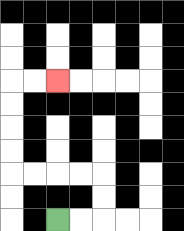{'start': '[2, 9]', 'end': '[2, 3]', 'path_directions': 'R,R,U,U,L,L,L,L,U,U,U,U,R,R', 'path_coordinates': '[[2, 9], [3, 9], [4, 9], [4, 8], [4, 7], [3, 7], [2, 7], [1, 7], [0, 7], [0, 6], [0, 5], [0, 4], [0, 3], [1, 3], [2, 3]]'}